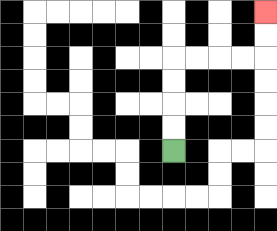{'start': '[7, 6]', 'end': '[11, 0]', 'path_directions': 'U,U,U,U,R,R,R,R,U,U', 'path_coordinates': '[[7, 6], [7, 5], [7, 4], [7, 3], [7, 2], [8, 2], [9, 2], [10, 2], [11, 2], [11, 1], [11, 0]]'}